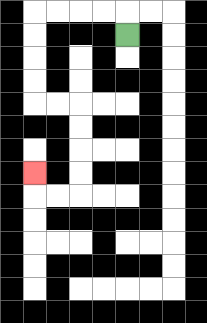{'start': '[5, 1]', 'end': '[1, 7]', 'path_directions': 'U,L,L,L,L,D,D,D,D,R,R,D,D,D,D,L,L,U', 'path_coordinates': '[[5, 1], [5, 0], [4, 0], [3, 0], [2, 0], [1, 0], [1, 1], [1, 2], [1, 3], [1, 4], [2, 4], [3, 4], [3, 5], [3, 6], [3, 7], [3, 8], [2, 8], [1, 8], [1, 7]]'}